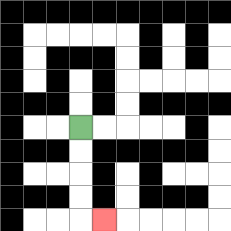{'start': '[3, 5]', 'end': '[4, 9]', 'path_directions': 'D,D,D,D,R', 'path_coordinates': '[[3, 5], [3, 6], [3, 7], [3, 8], [3, 9], [4, 9]]'}